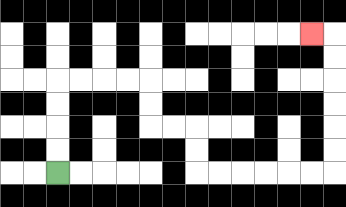{'start': '[2, 7]', 'end': '[13, 1]', 'path_directions': 'U,U,U,U,R,R,R,R,D,D,R,R,D,D,R,R,R,R,R,R,U,U,U,U,U,U,L', 'path_coordinates': '[[2, 7], [2, 6], [2, 5], [2, 4], [2, 3], [3, 3], [4, 3], [5, 3], [6, 3], [6, 4], [6, 5], [7, 5], [8, 5], [8, 6], [8, 7], [9, 7], [10, 7], [11, 7], [12, 7], [13, 7], [14, 7], [14, 6], [14, 5], [14, 4], [14, 3], [14, 2], [14, 1], [13, 1]]'}